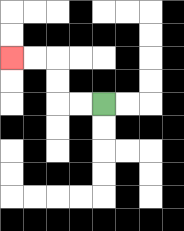{'start': '[4, 4]', 'end': '[0, 2]', 'path_directions': 'L,L,U,U,L,L', 'path_coordinates': '[[4, 4], [3, 4], [2, 4], [2, 3], [2, 2], [1, 2], [0, 2]]'}